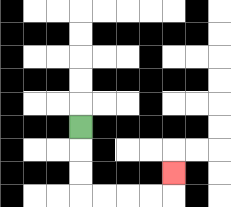{'start': '[3, 5]', 'end': '[7, 7]', 'path_directions': 'D,D,D,R,R,R,R,U', 'path_coordinates': '[[3, 5], [3, 6], [3, 7], [3, 8], [4, 8], [5, 8], [6, 8], [7, 8], [7, 7]]'}